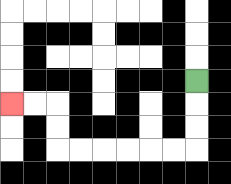{'start': '[8, 3]', 'end': '[0, 4]', 'path_directions': 'D,D,D,L,L,L,L,L,L,U,U,L,L', 'path_coordinates': '[[8, 3], [8, 4], [8, 5], [8, 6], [7, 6], [6, 6], [5, 6], [4, 6], [3, 6], [2, 6], [2, 5], [2, 4], [1, 4], [0, 4]]'}